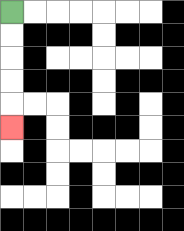{'start': '[0, 0]', 'end': '[0, 5]', 'path_directions': 'D,D,D,D,D', 'path_coordinates': '[[0, 0], [0, 1], [0, 2], [0, 3], [0, 4], [0, 5]]'}